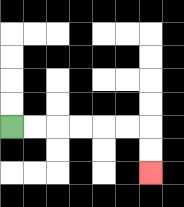{'start': '[0, 5]', 'end': '[6, 7]', 'path_directions': 'R,R,R,R,R,R,D,D', 'path_coordinates': '[[0, 5], [1, 5], [2, 5], [3, 5], [4, 5], [5, 5], [6, 5], [6, 6], [6, 7]]'}